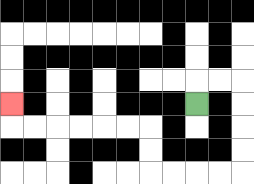{'start': '[8, 4]', 'end': '[0, 4]', 'path_directions': 'U,R,R,D,D,D,D,L,L,L,L,U,U,L,L,L,L,L,L,U', 'path_coordinates': '[[8, 4], [8, 3], [9, 3], [10, 3], [10, 4], [10, 5], [10, 6], [10, 7], [9, 7], [8, 7], [7, 7], [6, 7], [6, 6], [6, 5], [5, 5], [4, 5], [3, 5], [2, 5], [1, 5], [0, 5], [0, 4]]'}